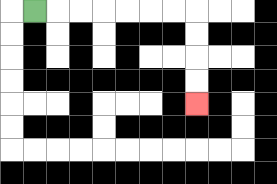{'start': '[1, 0]', 'end': '[8, 4]', 'path_directions': 'R,R,R,R,R,R,R,D,D,D,D', 'path_coordinates': '[[1, 0], [2, 0], [3, 0], [4, 0], [5, 0], [6, 0], [7, 0], [8, 0], [8, 1], [8, 2], [8, 3], [8, 4]]'}